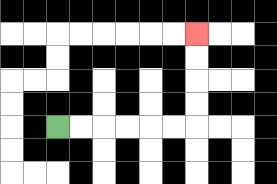{'start': '[2, 5]', 'end': '[8, 1]', 'path_directions': 'R,R,R,R,R,R,U,U,U,U', 'path_coordinates': '[[2, 5], [3, 5], [4, 5], [5, 5], [6, 5], [7, 5], [8, 5], [8, 4], [8, 3], [8, 2], [8, 1]]'}